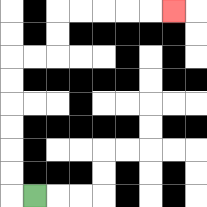{'start': '[1, 8]', 'end': '[7, 0]', 'path_directions': 'L,U,U,U,U,U,U,R,R,U,U,R,R,R,R,R', 'path_coordinates': '[[1, 8], [0, 8], [0, 7], [0, 6], [0, 5], [0, 4], [0, 3], [0, 2], [1, 2], [2, 2], [2, 1], [2, 0], [3, 0], [4, 0], [5, 0], [6, 0], [7, 0]]'}